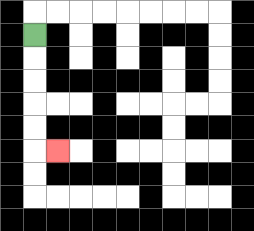{'start': '[1, 1]', 'end': '[2, 6]', 'path_directions': 'D,D,D,D,D,R', 'path_coordinates': '[[1, 1], [1, 2], [1, 3], [1, 4], [1, 5], [1, 6], [2, 6]]'}